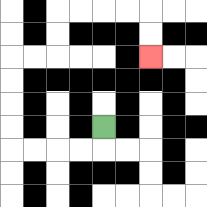{'start': '[4, 5]', 'end': '[6, 2]', 'path_directions': 'D,L,L,L,L,U,U,U,U,R,R,U,U,R,R,R,R,D,D', 'path_coordinates': '[[4, 5], [4, 6], [3, 6], [2, 6], [1, 6], [0, 6], [0, 5], [0, 4], [0, 3], [0, 2], [1, 2], [2, 2], [2, 1], [2, 0], [3, 0], [4, 0], [5, 0], [6, 0], [6, 1], [6, 2]]'}